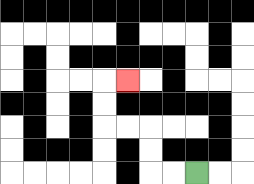{'start': '[8, 7]', 'end': '[5, 3]', 'path_directions': 'L,L,U,U,L,L,U,U,R', 'path_coordinates': '[[8, 7], [7, 7], [6, 7], [6, 6], [6, 5], [5, 5], [4, 5], [4, 4], [4, 3], [5, 3]]'}